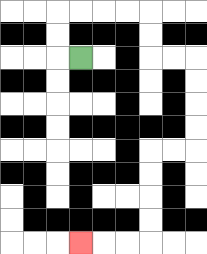{'start': '[3, 2]', 'end': '[3, 10]', 'path_directions': 'L,U,U,R,R,R,R,D,D,R,R,D,D,D,D,L,L,D,D,D,D,L,L,L', 'path_coordinates': '[[3, 2], [2, 2], [2, 1], [2, 0], [3, 0], [4, 0], [5, 0], [6, 0], [6, 1], [6, 2], [7, 2], [8, 2], [8, 3], [8, 4], [8, 5], [8, 6], [7, 6], [6, 6], [6, 7], [6, 8], [6, 9], [6, 10], [5, 10], [4, 10], [3, 10]]'}